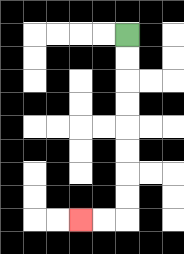{'start': '[5, 1]', 'end': '[3, 9]', 'path_directions': 'D,D,D,D,D,D,D,D,L,L', 'path_coordinates': '[[5, 1], [5, 2], [5, 3], [5, 4], [5, 5], [5, 6], [5, 7], [5, 8], [5, 9], [4, 9], [3, 9]]'}